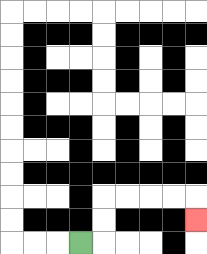{'start': '[3, 10]', 'end': '[8, 9]', 'path_directions': 'R,U,U,R,R,R,R,D', 'path_coordinates': '[[3, 10], [4, 10], [4, 9], [4, 8], [5, 8], [6, 8], [7, 8], [8, 8], [8, 9]]'}